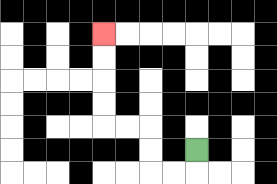{'start': '[8, 6]', 'end': '[4, 1]', 'path_directions': 'D,L,L,U,U,L,L,U,U,U,U', 'path_coordinates': '[[8, 6], [8, 7], [7, 7], [6, 7], [6, 6], [6, 5], [5, 5], [4, 5], [4, 4], [4, 3], [4, 2], [4, 1]]'}